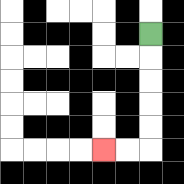{'start': '[6, 1]', 'end': '[4, 6]', 'path_directions': 'D,D,D,D,D,L,L', 'path_coordinates': '[[6, 1], [6, 2], [6, 3], [6, 4], [6, 5], [6, 6], [5, 6], [4, 6]]'}